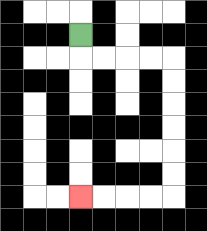{'start': '[3, 1]', 'end': '[3, 8]', 'path_directions': 'D,R,R,R,R,D,D,D,D,D,D,L,L,L,L', 'path_coordinates': '[[3, 1], [3, 2], [4, 2], [5, 2], [6, 2], [7, 2], [7, 3], [7, 4], [7, 5], [7, 6], [7, 7], [7, 8], [6, 8], [5, 8], [4, 8], [3, 8]]'}